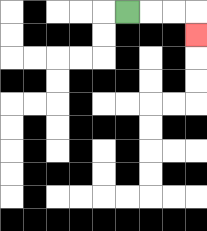{'start': '[5, 0]', 'end': '[8, 1]', 'path_directions': 'R,R,R,D', 'path_coordinates': '[[5, 0], [6, 0], [7, 0], [8, 0], [8, 1]]'}